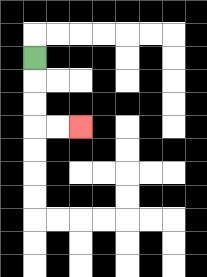{'start': '[1, 2]', 'end': '[3, 5]', 'path_directions': 'D,D,D,R,R', 'path_coordinates': '[[1, 2], [1, 3], [1, 4], [1, 5], [2, 5], [3, 5]]'}